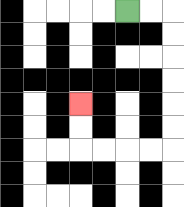{'start': '[5, 0]', 'end': '[3, 4]', 'path_directions': 'R,R,D,D,D,D,D,D,L,L,L,L,U,U', 'path_coordinates': '[[5, 0], [6, 0], [7, 0], [7, 1], [7, 2], [7, 3], [7, 4], [7, 5], [7, 6], [6, 6], [5, 6], [4, 6], [3, 6], [3, 5], [3, 4]]'}